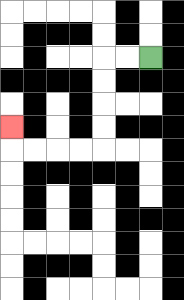{'start': '[6, 2]', 'end': '[0, 5]', 'path_directions': 'L,L,D,D,D,D,L,L,L,L,U', 'path_coordinates': '[[6, 2], [5, 2], [4, 2], [4, 3], [4, 4], [4, 5], [4, 6], [3, 6], [2, 6], [1, 6], [0, 6], [0, 5]]'}